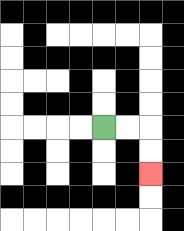{'start': '[4, 5]', 'end': '[6, 7]', 'path_directions': 'R,R,D,D', 'path_coordinates': '[[4, 5], [5, 5], [6, 5], [6, 6], [6, 7]]'}